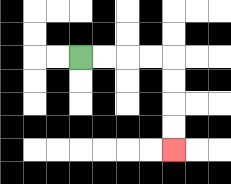{'start': '[3, 2]', 'end': '[7, 6]', 'path_directions': 'R,R,R,R,D,D,D,D', 'path_coordinates': '[[3, 2], [4, 2], [5, 2], [6, 2], [7, 2], [7, 3], [7, 4], [7, 5], [7, 6]]'}